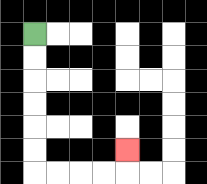{'start': '[1, 1]', 'end': '[5, 6]', 'path_directions': 'D,D,D,D,D,D,R,R,R,R,U', 'path_coordinates': '[[1, 1], [1, 2], [1, 3], [1, 4], [1, 5], [1, 6], [1, 7], [2, 7], [3, 7], [4, 7], [5, 7], [5, 6]]'}